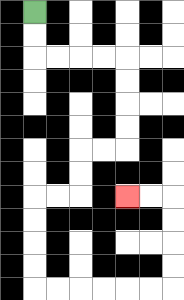{'start': '[1, 0]', 'end': '[5, 8]', 'path_directions': 'D,D,R,R,R,R,D,D,D,D,L,L,D,D,L,L,D,D,D,D,R,R,R,R,R,R,U,U,U,U,L,L', 'path_coordinates': '[[1, 0], [1, 1], [1, 2], [2, 2], [3, 2], [4, 2], [5, 2], [5, 3], [5, 4], [5, 5], [5, 6], [4, 6], [3, 6], [3, 7], [3, 8], [2, 8], [1, 8], [1, 9], [1, 10], [1, 11], [1, 12], [2, 12], [3, 12], [4, 12], [5, 12], [6, 12], [7, 12], [7, 11], [7, 10], [7, 9], [7, 8], [6, 8], [5, 8]]'}